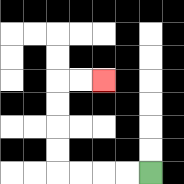{'start': '[6, 7]', 'end': '[4, 3]', 'path_directions': 'L,L,L,L,U,U,U,U,R,R', 'path_coordinates': '[[6, 7], [5, 7], [4, 7], [3, 7], [2, 7], [2, 6], [2, 5], [2, 4], [2, 3], [3, 3], [4, 3]]'}